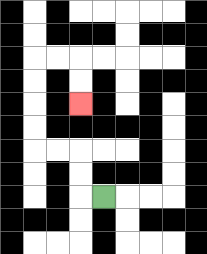{'start': '[4, 8]', 'end': '[3, 4]', 'path_directions': 'L,U,U,L,L,U,U,U,U,R,R,D,D', 'path_coordinates': '[[4, 8], [3, 8], [3, 7], [3, 6], [2, 6], [1, 6], [1, 5], [1, 4], [1, 3], [1, 2], [2, 2], [3, 2], [3, 3], [3, 4]]'}